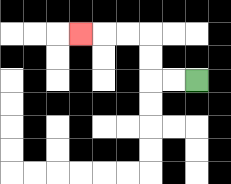{'start': '[8, 3]', 'end': '[3, 1]', 'path_directions': 'L,L,U,U,L,L,L', 'path_coordinates': '[[8, 3], [7, 3], [6, 3], [6, 2], [6, 1], [5, 1], [4, 1], [3, 1]]'}